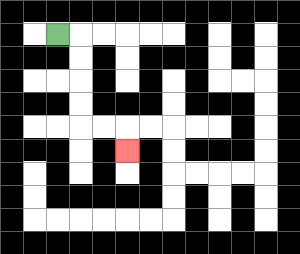{'start': '[2, 1]', 'end': '[5, 6]', 'path_directions': 'R,D,D,D,D,R,R,D', 'path_coordinates': '[[2, 1], [3, 1], [3, 2], [3, 3], [3, 4], [3, 5], [4, 5], [5, 5], [5, 6]]'}